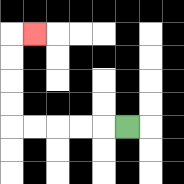{'start': '[5, 5]', 'end': '[1, 1]', 'path_directions': 'L,L,L,L,L,U,U,U,U,R', 'path_coordinates': '[[5, 5], [4, 5], [3, 5], [2, 5], [1, 5], [0, 5], [0, 4], [0, 3], [0, 2], [0, 1], [1, 1]]'}